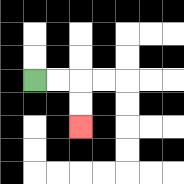{'start': '[1, 3]', 'end': '[3, 5]', 'path_directions': 'R,R,D,D', 'path_coordinates': '[[1, 3], [2, 3], [3, 3], [3, 4], [3, 5]]'}